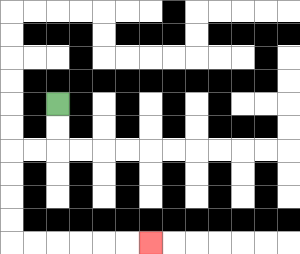{'start': '[2, 4]', 'end': '[6, 10]', 'path_directions': 'D,D,L,L,D,D,D,D,R,R,R,R,R,R', 'path_coordinates': '[[2, 4], [2, 5], [2, 6], [1, 6], [0, 6], [0, 7], [0, 8], [0, 9], [0, 10], [1, 10], [2, 10], [3, 10], [4, 10], [5, 10], [6, 10]]'}